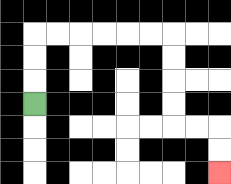{'start': '[1, 4]', 'end': '[9, 7]', 'path_directions': 'U,U,U,R,R,R,R,R,R,D,D,D,D,R,R,D,D', 'path_coordinates': '[[1, 4], [1, 3], [1, 2], [1, 1], [2, 1], [3, 1], [4, 1], [5, 1], [6, 1], [7, 1], [7, 2], [7, 3], [7, 4], [7, 5], [8, 5], [9, 5], [9, 6], [9, 7]]'}